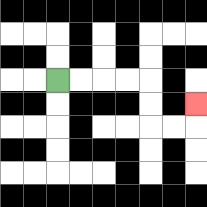{'start': '[2, 3]', 'end': '[8, 4]', 'path_directions': 'R,R,R,R,D,D,R,R,U', 'path_coordinates': '[[2, 3], [3, 3], [4, 3], [5, 3], [6, 3], [6, 4], [6, 5], [7, 5], [8, 5], [8, 4]]'}